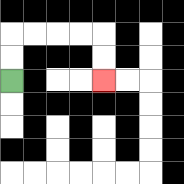{'start': '[0, 3]', 'end': '[4, 3]', 'path_directions': 'U,U,R,R,R,R,D,D', 'path_coordinates': '[[0, 3], [0, 2], [0, 1], [1, 1], [2, 1], [3, 1], [4, 1], [4, 2], [4, 3]]'}